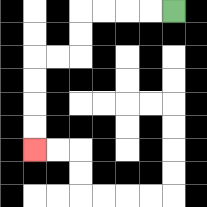{'start': '[7, 0]', 'end': '[1, 6]', 'path_directions': 'L,L,L,L,D,D,L,L,D,D,D,D', 'path_coordinates': '[[7, 0], [6, 0], [5, 0], [4, 0], [3, 0], [3, 1], [3, 2], [2, 2], [1, 2], [1, 3], [1, 4], [1, 5], [1, 6]]'}